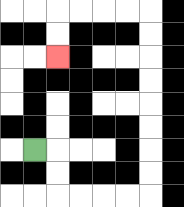{'start': '[1, 6]', 'end': '[2, 2]', 'path_directions': 'R,D,D,R,R,R,R,U,U,U,U,U,U,U,U,L,L,L,L,D,D', 'path_coordinates': '[[1, 6], [2, 6], [2, 7], [2, 8], [3, 8], [4, 8], [5, 8], [6, 8], [6, 7], [6, 6], [6, 5], [6, 4], [6, 3], [6, 2], [6, 1], [6, 0], [5, 0], [4, 0], [3, 0], [2, 0], [2, 1], [2, 2]]'}